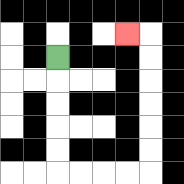{'start': '[2, 2]', 'end': '[5, 1]', 'path_directions': 'D,D,D,D,D,R,R,R,R,U,U,U,U,U,U,L', 'path_coordinates': '[[2, 2], [2, 3], [2, 4], [2, 5], [2, 6], [2, 7], [3, 7], [4, 7], [5, 7], [6, 7], [6, 6], [6, 5], [6, 4], [6, 3], [6, 2], [6, 1], [5, 1]]'}